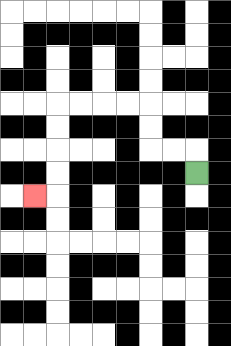{'start': '[8, 7]', 'end': '[1, 8]', 'path_directions': 'U,L,L,U,U,L,L,L,L,D,D,D,D,L', 'path_coordinates': '[[8, 7], [8, 6], [7, 6], [6, 6], [6, 5], [6, 4], [5, 4], [4, 4], [3, 4], [2, 4], [2, 5], [2, 6], [2, 7], [2, 8], [1, 8]]'}